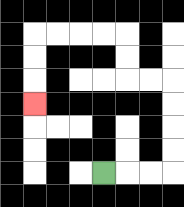{'start': '[4, 7]', 'end': '[1, 4]', 'path_directions': 'R,R,R,U,U,U,U,L,L,U,U,L,L,L,L,D,D,D', 'path_coordinates': '[[4, 7], [5, 7], [6, 7], [7, 7], [7, 6], [7, 5], [7, 4], [7, 3], [6, 3], [5, 3], [5, 2], [5, 1], [4, 1], [3, 1], [2, 1], [1, 1], [1, 2], [1, 3], [1, 4]]'}